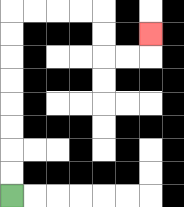{'start': '[0, 8]', 'end': '[6, 1]', 'path_directions': 'U,U,U,U,U,U,U,U,R,R,R,R,D,D,R,R,U', 'path_coordinates': '[[0, 8], [0, 7], [0, 6], [0, 5], [0, 4], [0, 3], [0, 2], [0, 1], [0, 0], [1, 0], [2, 0], [3, 0], [4, 0], [4, 1], [4, 2], [5, 2], [6, 2], [6, 1]]'}